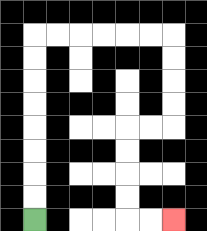{'start': '[1, 9]', 'end': '[7, 9]', 'path_directions': 'U,U,U,U,U,U,U,U,R,R,R,R,R,R,D,D,D,D,L,L,D,D,D,D,R,R', 'path_coordinates': '[[1, 9], [1, 8], [1, 7], [1, 6], [1, 5], [1, 4], [1, 3], [1, 2], [1, 1], [2, 1], [3, 1], [4, 1], [5, 1], [6, 1], [7, 1], [7, 2], [7, 3], [7, 4], [7, 5], [6, 5], [5, 5], [5, 6], [5, 7], [5, 8], [5, 9], [6, 9], [7, 9]]'}